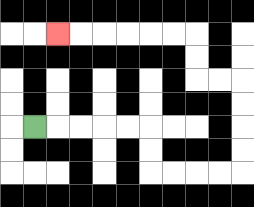{'start': '[1, 5]', 'end': '[2, 1]', 'path_directions': 'R,R,R,R,R,D,D,R,R,R,R,U,U,U,U,L,L,U,U,L,L,L,L,L,L', 'path_coordinates': '[[1, 5], [2, 5], [3, 5], [4, 5], [5, 5], [6, 5], [6, 6], [6, 7], [7, 7], [8, 7], [9, 7], [10, 7], [10, 6], [10, 5], [10, 4], [10, 3], [9, 3], [8, 3], [8, 2], [8, 1], [7, 1], [6, 1], [5, 1], [4, 1], [3, 1], [2, 1]]'}